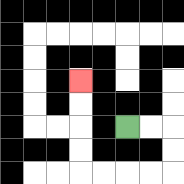{'start': '[5, 5]', 'end': '[3, 3]', 'path_directions': 'R,R,D,D,L,L,L,L,U,U,U,U', 'path_coordinates': '[[5, 5], [6, 5], [7, 5], [7, 6], [7, 7], [6, 7], [5, 7], [4, 7], [3, 7], [3, 6], [3, 5], [3, 4], [3, 3]]'}